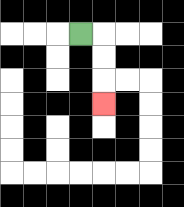{'start': '[3, 1]', 'end': '[4, 4]', 'path_directions': 'R,D,D,D', 'path_coordinates': '[[3, 1], [4, 1], [4, 2], [4, 3], [4, 4]]'}